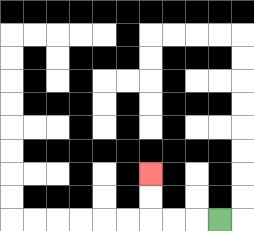{'start': '[9, 9]', 'end': '[6, 7]', 'path_directions': 'L,L,L,U,U', 'path_coordinates': '[[9, 9], [8, 9], [7, 9], [6, 9], [6, 8], [6, 7]]'}